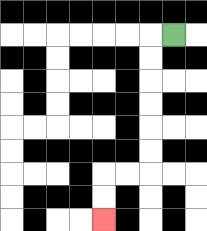{'start': '[7, 1]', 'end': '[4, 9]', 'path_directions': 'L,D,D,D,D,D,D,L,L,D,D', 'path_coordinates': '[[7, 1], [6, 1], [6, 2], [6, 3], [6, 4], [6, 5], [6, 6], [6, 7], [5, 7], [4, 7], [4, 8], [4, 9]]'}